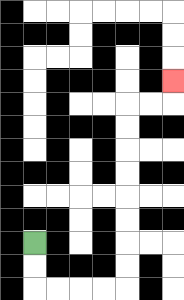{'start': '[1, 10]', 'end': '[7, 3]', 'path_directions': 'D,D,R,R,R,R,U,U,U,U,U,U,U,U,R,R,U', 'path_coordinates': '[[1, 10], [1, 11], [1, 12], [2, 12], [3, 12], [4, 12], [5, 12], [5, 11], [5, 10], [5, 9], [5, 8], [5, 7], [5, 6], [5, 5], [5, 4], [6, 4], [7, 4], [7, 3]]'}